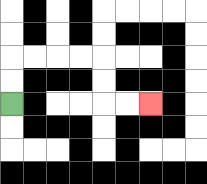{'start': '[0, 4]', 'end': '[6, 4]', 'path_directions': 'U,U,R,R,R,R,D,D,R,R', 'path_coordinates': '[[0, 4], [0, 3], [0, 2], [1, 2], [2, 2], [3, 2], [4, 2], [4, 3], [4, 4], [5, 4], [6, 4]]'}